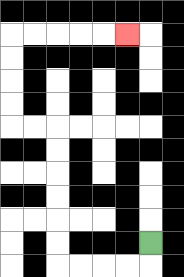{'start': '[6, 10]', 'end': '[5, 1]', 'path_directions': 'D,L,L,L,L,U,U,U,U,U,U,L,L,U,U,U,U,R,R,R,R,R', 'path_coordinates': '[[6, 10], [6, 11], [5, 11], [4, 11], [3, 11], [2, 11], [2, 10], [2, 9], [2, 8], [2, 7], [2, 6], [2, 5], [1, 5], [0, 5], [0, 4], [0, 3], [0, 2], [0, 1], [1, 1], [2, 1], [3, 1], [4, 1], [5, 1]]'}